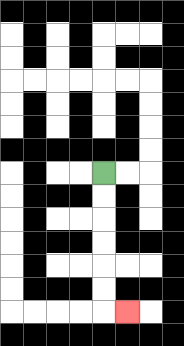{'start': '[4, 7]', 'end': '[5, 13]', 'path_directions': 'D,D,D,D,D,D,R', 'path_coordinates': '[[4, 7], [4, 8], [4, 9], [4, 10], [4, 11], [4, 12], [4, 13], [5, 13]]'}